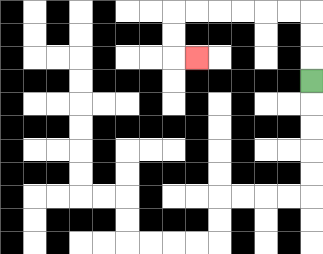{'start': '[13, 3]', 'end': '[8, 2]', 'path_directions': 'U,U,U,L,L,L,L,L,L,D,D,R', 'path_coordinates': '[[13, 3], [13, 2], [13, 1], [13, 0], [12, 0], [11, 0], [10, 0], [9, 0], [8, 0], [7, 0], [7, 1], [7, 2], [8, 2]]'}